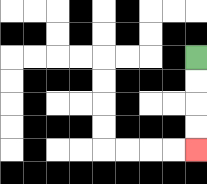{'start': '[8, 2]', 'end': '[8, 6]', 'path_directions': 'D,D,D,D', 'path_coordinates': '[[8, 2], [8, 3], [8, 4], [8, 5], [8, 6]]'}